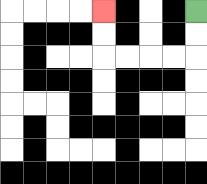{'start': '[8, 0]', 'end': '[4, 0]', 'path_directions': 'D,D,L,L,L,L,U,U', 'path_coordinates': '[[8, 0], [8, 1], [8, 2], [7, 2], [6, 2], [5, 2], [4, 2], [4, 1], [4, 0]]'}